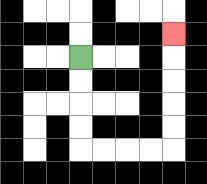{'start': '[3, 2]', 'end': '[7, 1]', 'path_directions': 'D,D,D,D,R,R,R,R,U,U,U,U,U', 'path_coordinates': '[[3, 2], [3, 3], [3, 4], [3, 5], [3, 6], [4, 6], [5, 6], [6, 6], [7, 6], [7, 5], [7, 4], [7, 3], [7, 2], [7, 1]]'}